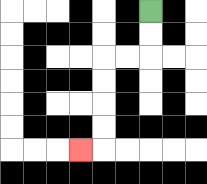{'start': '[6, 0]', 'end': '[3, 6]', 'path_directions': 'D,D,L,L,D,D,D,D,L', 'path_coordinates': '[[6, 0], [6, 1], [6, 2], [5, 2], [4, 2], [4, 3], [4, 4], [4, 5], [4, 6], [3, 6]]'}